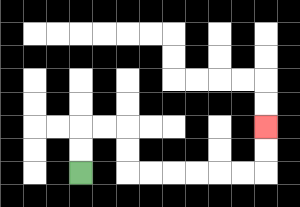{'start': '[3, 7]', 'end': '[11, 5]', 'path_directions': 'U,U,R,R,D,D,R,R,R,R,R,R,U,U', 'path_coordinates': '[[3, 7], [3, 6], [3, 5], [4, 5], [5, 5], [5, 6], [5, 7], [6, 7], [7, 7], [8, 7], [9, 7], [10, 7], [11, 7], [11, 6], [11, 5]]'}